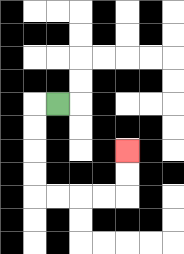{'start': '[2, 4]', 'end': '[5, 6]', 'path_directions': 'L,D,D,D,D,R,R,R,R,U,U', 'path_coordinates': '[[2, 4], [1, 4], [1, 5], [1, 6], [1, 7], [1, 8], [2, 8], [3, 8], [4, 8], [5, 8], [5, 7], [5, 6]]'}